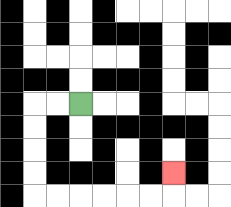{'start': '[3, 4]', 'end': '[7, 7]', 'path_directions': 'L,L,D,D,D,D,R,R,R,R,R,R,U', 'path_coordinates': '[[3, 4], [2, 4], [1, 4], [1, 5], [1, 6], [1, 7], [1, 8], [2, 8], [3, 8], [4, 8], [5, 8], [6, 8], [7, 8], [7, 7]]'}